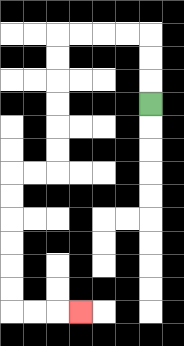{'start': '[6, 4]', 'end': '[3, 13]', 'path_directions': 'U,U,U,L,L,L,L,D,D,D,D,D,D,L,L,D,D,D,D,D,D,R,R,R', 'path_coordinates': '[[6, 4], [6, 3], [6, 2], [6, 1], [5, 1], [4, 1], [3, 1], [2, 1], [2, 2], [2, 3], [2, 4], [2, 5], [2, 6], [2, 7], [1, 7], [0, 7], [0, 8], [0, 9], [0, 10], [0, 11], [0, 12], [0, 13], [1, 13], [2, 13], [3, 13]]'}